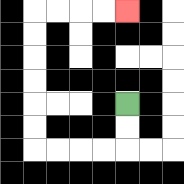{'start': '[5, 4]', 'end': '[5, 0]', 'path_directions': 'D,D,L,L,L,L,U,U,U,U,U,U,R,R,R,R', 'path_coordinates': '[[5, 4], [5, 5], [5, 6], [4, 6], [3, 6], [2, 6], [1, 6], [1, 5], [1, 4], [1, 3], [1, 2], [1, 1], [1, 0], [2, 0], [3, 0], [4, 0], [5, 0]]'}